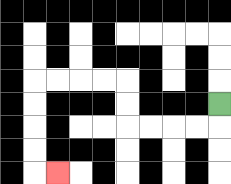{'start': '[9, 4]', 'end': '[2, 7]', 'path_directions': 'D,L,L,L,L,U,U,L,L,L,L,D,D,D,D,R', 'path_coordinates': '[[9, 4], [9, 5], [8, 5], [7, 5], [6, 5], [5, 5], [5, 4], [5, 3], [4, 3], [3, 3], [2, 3], [1, 3], [1, 4], [1, 5], [1, 6], [1, 7], [2, 7]]'}